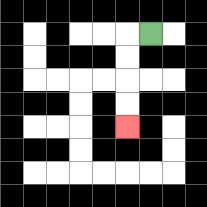{'start': '[6, 1]', 'end': '[5, 5]', 'path_directions': 'L,D,D,D,D', 'path_coordinates': '[[6, 1], [5, 1], [5, 2], [5, 3], [5, 4], [5, 5]]'}